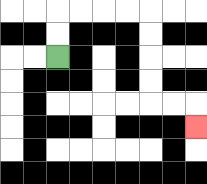{'start': '[2, 2]', 'end': '[8, 5]', 'path_directions': 'U,U,R,R,R,R,D,D,D,D,R,R,D', 'path_coordinates': '[[2, 2], [2, 1], [2, 0], [3, 0], [4, 0], [5, 0], [6, 0], [6, 1], [6, 2], [6, 3], [6, 4], [7, 4], [8, 4], [8, 5]]'}